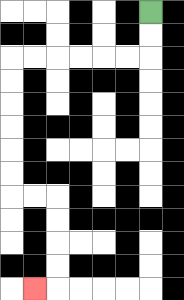{'start': '[6, 0]', 'end': '[1, 12]', 'path_directions': 'D,D,L,L,L,L,L,L,D,D,D,D,D,D,R,R,D,D,D,D,L', 'path_coordinates': '[[6, 0], [6, 1], [6, 2], [5, 2], [4, 2], [3, 2], [2, 2], [1, 2], [0, 2], [0, 3], [0, 4], [0, 5], [0, 6], [0, 7], [0, 8], [1, 8], [2, 8], [2, 9], [2, 10], [2, 11], [2, 12], [1, 12]]'}